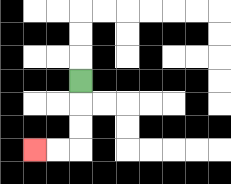{'start': '[3, 3]', 'end': '[1, 6]', 'path_directions': 'D,D,D,L,L', 'path_coordinates': '[[3, 3], [3, 4], [3, 5], [3, 6], [2, 6], [1, 6]]'}